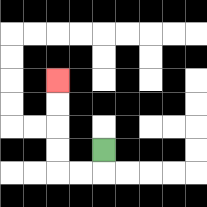{'start': '[4, 6]', 'end': '[2, 3]', 'path_directions': 'D,L,L,U,U,U,U', 'path_coordinates': '[[4, 6], [4, 7], [3, 7], [2, 7], [2, 6], [2, 5], [2, 4], [2, 3]]'}